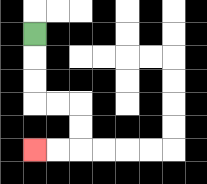{'start': '[1, 1]', 'end': '[1, 6]', 'path_directions': 'D,D,D,R,R,D,D,L,L', 'path_coordinates': '[[1, 1], [1, 2], [1, 3], [1, 4], [2, 4], [3, 4], [3, 5], [3, 6], [2, 6], [1, 6]]'}